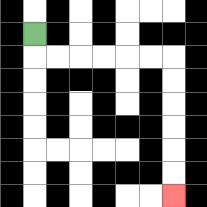{'start': '[1, 1]', 'end': '[7, 8]', 'path_directions': 'D,R,R,R,R,R,R,D,D,D,D,D,D', 'path_coordinates': '[[1, 1], [1, 2], [2, 2], [3, 2], [4, 2], [5, 2], [6, 2], [7, 2], [7, 3], [7, 4], [7, 5], [7, 6], [7, 7], [7, 8]]'}